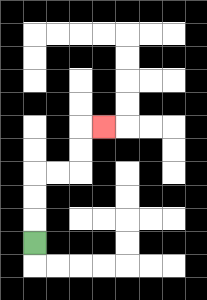{'start': '[1, 10]', 'end': '[4, 5]', 'path_directions': 'U,U,U,R,R,U,U,R', 'path_coordinates': '[[1, 10], [1, 9], [1, 8], [1, 7], [2, 7], [3, 7], [3, 6], [3, 5], [4, 5]]'}